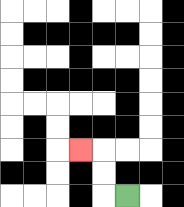{'start': '[5, 8]', 'end': '[3, 6]', 'path_directions': 'L,U,U,L', 'path_coordinates': '[[5, 8], [4, 8], [4, 7], [4, 6], [3, 6]]'}